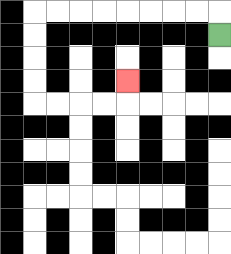{'start': '[9, 1]', 'end': '[5, 3]', 'path_directions': 'U,L,L,L,L,L,L,L,L,D,D,D,D,R,R,R,R,U', 'path_coordinates': '[[9, 1], [9, 0], [8, 0], [7, 0], [6, 0], [5, 0], [4, 0], [3, 0], [2, 0], [1, 0], [1, 1], [1, 2], [1, 3], [1, 4], [2, 4], [3, 4], [4, 4], [5, 4], [5, 3]]'}